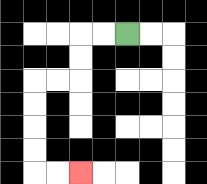{'start': '[5, 1]', 'end': '[3, 7]', 'path_directions': 'L,L,D,D,L,L,D,D,D,D,R,R', 'path_coordinates': '[[5, 1], [4, 1], [3, 1], [3, 2], [3, 3], [2, 3], [1, 3], [1, 4], [1, 5], [1, 6], [1, 7], [2, 7], [3, 7]]'}